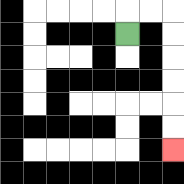{'start': '[5, 1]', 'end': '[7, 6]', 'path_directions': 'U,R,R,D,D,D,D,D,D', 'path_coordinates': '[[5, 1], [5, 0], [6, 0], [7, 0], [7, 1], [7, 2], [7, 3], [7, 4], [7, 5], [7, 6]]'}